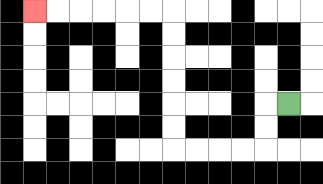{'start': '[12, 4]', 'end': '[1, 0]', 'path_directions': 'L,D,D,L,L,L,L,U,U,U,U,U,U,L,L,L,L,L,L', 'path_coordinates': '[[12, 4], [11, 4], [11, 5], [11, 6], [10, 6], [9, 6], [8, 6], [7, 6], [7, 5], [7, 4], [7, 3], [7, 2], [7, 1], [7, 0], [6, 0], [5, 0], [4, 0], [3, 0], [2, 0], [1, 0]]'}